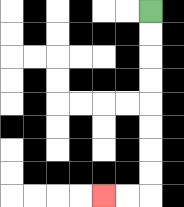{'start': '[6, 0]', 'end': '[4, 8]', 'path_directions': 'D,D,D,D,D,D,D,D,L,L', 'path_coordinates': '[[6, 0], [6, 1], [6, 2], [6, 3], [6, 4], [6, 5], [6, 6], [6, 7], [6, 8], [5, 8], [4, 8]]'}